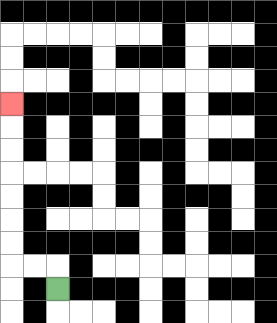{'start': '[2, 12]', 'end': '[0, 4]', 'path_directions': 'U,L,L,U,U,U,U,U,U,U', 'path_coordinates': '[[2, 12], [2, 11], [1, 11], [0, 11], [0, 10], [0, 9], [0, 8], [0, 7], [0, 6], [0, 5], [0, 4]]'}